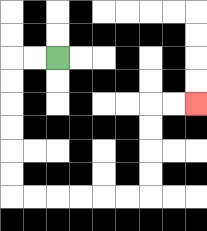{'start': '[2, 2]', 'end': '[8, 4]', 'path_directions': 'L,L,D,D,D,D,D,D,R,R,R,R,R,R,U,U,U,U,R,R', 'path_coordinates': '[[2, 2], [1, 2], [0, 2], [0, 3], [0, 4], [0, 5], [0, 6], [0, 7], [0, 8], [1, 8], [2, 8], [3, 8], [4, 8], [5, 8], [6, 8], [6, 7], [6, 6], [6, 5], [6, 4], [7, 4], [8, 4]]'}